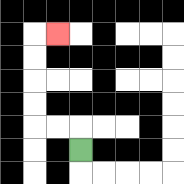{'start': '[3, 6]', 'end': '[2, 1]', 'path_directions': 'U,L,L,U,U,U,U,R', 'path_coordinates': '[[3, 6], [3, 5], [2, 5], [1, 5], [1, 4], [1, 3], [1, 2], [1, 1], [2, 1]]'}